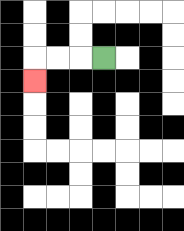{'start': '[4, 2]', 'end': '[1, 3]', 'path_directions': 'L,L,L,D', 'path_coordinates': '[[4, 2], [3, 2], [2, 2], [1, 2], [1, 3]]'}